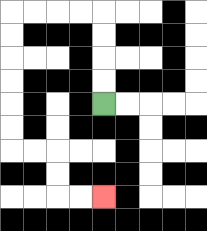{'start': '[4, 4]', 'end': '[4, 8]', 'path_directions': 'U,U,U,U,L,L,L,L,D,D,D,D,D,D,R,R,D,D,R,R', 'path_coordinates': '[[4, 4], [4, 3], [4, 2], [4, 1], [4, 0], [3, 0], [2, 0], [1, 0], [0, 0], [0, 1], [0, 2], [0, 3], [0, 4], [0, 5], [0, 6], [1, 6], [2, 6], [2, 7], [2, 8], [3, 8], [4, 8]]'}